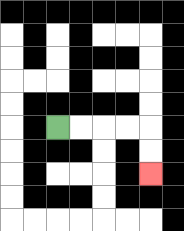{'start': '[2, 5]', 'end': '[6, 7]', 'path_directions': 'R,R,R,R,D,D', 'path_coordinates': '[[2, 5], [3, 5], [4, 5], [5, 5], [6, 5], [6, 6], [6, 7]]'}